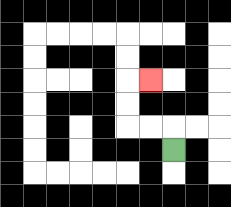{'start': '[7, 6]', 'end': '[6, 3]', 'path_directions': 'U,L,L,U,U,R', 'path_coordinates': '[[7, 6], [7, 5], [6, 5], [5, 5], [5, 4], [5, 3], [6, 3]]'}